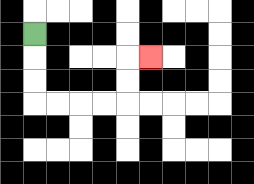{'start': '[1, 1]', 'end': '[6, 2]', 'path_directions': 'D,D,D,R,R,R,R,U,U,R', 'path_coordinates': '[[1, 1], [1, 2], [1, 3], [1, 4], [2, 4], [3, 4], [4, 4], [5, 4], [5, 3], [5, 2], [6, 2]]'}